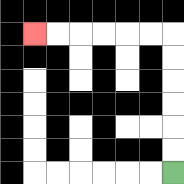{'start': '[7, 7]', 'end': '[1, 1]', 'path_directions': 'U,U,U,U,U,U,L,L,L,L,L,L', 'path_coordinates': '[[7, 7], [7, 6], [7, 5], [7, 4], [7, 3], [7, 2], [7, 1], [6, 1], [5, 1], [4, 1], [3, 1], [2, 1], [1, 1]]'}